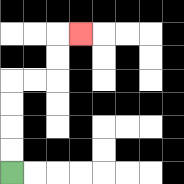{'start': '[0, 7]', 'end': '[3, 1]', 'path_directions': 'U,U,U,U,R,R,U,U,R', 'path_coordinates': '[[0, 7], [0, 6], [0, 5], [0, 4], [0, 3], [1, 3], [2, 3], [2, 2], [2, 1], [3, 1]]'}